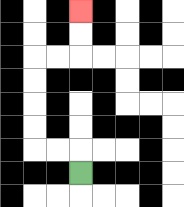{'start': '[3, 7]', 'end': '[3, 0]', 'path_directions': 'U,L,L,U,U,U,U,R,R,U,U', 'path_coordinates': '[[3, 7], [3, 6], [2, 6], [1, 6], [1, 5], [1, 4], [1, 3], [1, 2], [2, 2], [3, 2], [3, 1], [3, 0]]'}